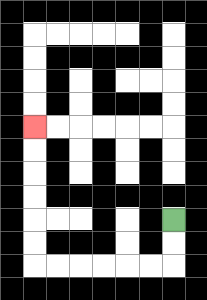{'start': '[7, 9]', 'end': '[1, 5]', 'path_directions': 'D,D,L,L,L,L,L,L,U,U,U,U,U,U', 'path_coordinates': '[[7, 9], [7, 10], [7, 11], [6, 11], [5, 11], [4, 11], [3, 11], [2, 11], [1, 11], [1, 10], [1, 9], [1, 8], [1, 7], [1, 6], [1, 5]]'}